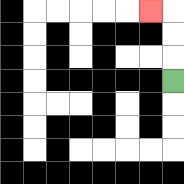{'start': '[7, 3]', 'end': '[6, 0]', 'path_directions': 'U,U,U,L', 'path_coordinates': '[[7, 3], [7, 2], [7, 1], [7, 0], [6, 0]]'}